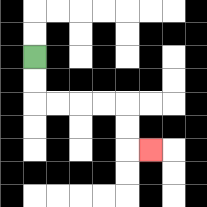{'start': '[1, 2]', 'end': '[6, 6]', 'path_directions': 'D,D,R,R,R,R,D,D,R', 'path_coordinates': '[[1, 2], [1, 3], [1, 4], [2, 4], [3, 4], [4, 4], [5, 4], [5, 5], [5, 6], [6, 6]]'}